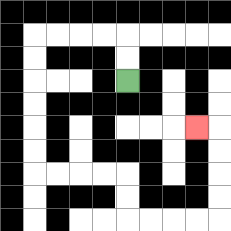{'start': '[5, 3]', 'end': '[8, 5]', 'path_directions': 'U,U,L,L,L,L,D,D,D,D,D,D,R,R,R,R,D,D,R,R,R,R,U,U,U,U,L', 'path_coordinates': '[[5, 3], [5, 2], [5, 1], [4, 1], [3, 1], [2, 1], [1, 1], [1, 2], [1, 3], [1, 4], [1, 5], [1, 6], [1, 7], [2, 7], [3, 7], [4, 7], [5, 7], [5, 8], [5, 9], [6, 9], [7, 9], [8, 9], [9, 9], [9, 8], [9, 7], [9, 6], [9, 5], [8, 5]]'}